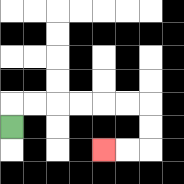{'start': '[0, 5]', 'end': '[4, 6]', 'path_directions': 'U,R,R,R,R,R,R,D,D,L,L', 'path_coordinates': '[[0, 5], [0, 4], [1, 4], [2, 4], [3, 4], [4, 4], [5, 4], [6, 4], [6, 5], [6, 6], [5, 6], [4, 6]]'}